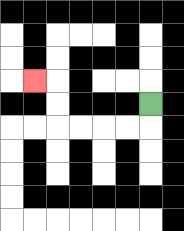{'start': '[6, 4]', 'end': '[1, 3]', 'path_directions': 'D,L,L,L,L,U,U,L', 'path_coordinates': '[[6, 4], [6, 5], [5, 5], [4, 5], [3, 5], [2, 5], [2, 4], [2, 3], [1, 3]]'}